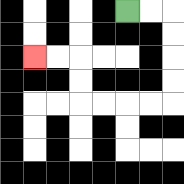{'start': '[5, 0]', 'end': '[1, 2]', 'path_directions': 'R,R,D,D,D,D,L,L,L,L,U,U,L,L', 'path_coordinates': '[[5, 0], [6, 0], [7, 0], [7, 1], [7, 2], [7, 3], [7, 4], [6, 4], [5, 4], [4, 4], [3, 4], [3, 3], [3, 2], [2, 2], [1, 2]]'}